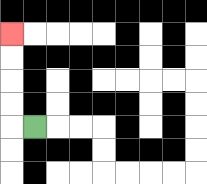{'start': '[1, 5]', 'end': '[0, 1]', 'path_directions': 'L,U,U,U,U', 'path_coordinates': '[[1, 5], [0, 5], [0, 4], [0, 3], [0, 2], [0, 1]]'}